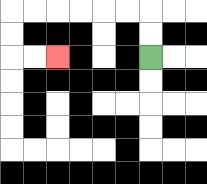{'start': '[6, 2]', 'end': '[2, 2]', 'path_directions': 'U,U,L,L,L,L,L,L,D,D,R,R', 'path_coordinates': '[[6, 2], [6, 1], [6, 0], [5, 0], [4, 0], [3, 0], [2, 0], [1, 0], [0, 0], [0, 1], [0, 2], [1, 2], [2, 2]]'}